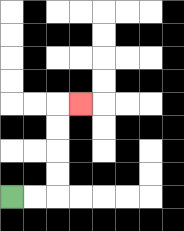{'start': '[0, 8]', 'end': '[3, 4]', 'path_directions': 'R,R,U,U,U,U,R', 'path_coordinates': '[[0, 8], [1, 8], [2, 8], [2, 7], [2, 6], [2, 5], [2, 4], [3, 4]]'}